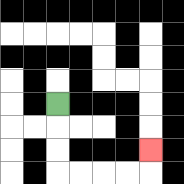{'start': '[2, 4]', 'end': '[6, 6]', 'path_directions': 'D,D,D,R,R,R,R,U', 'path_coordinates': '[[2, 4], [2, 5], [2, 6], [2, 7], [3, 7], [4, 7], [5, 7], [6, 7], [6, 6]]'}